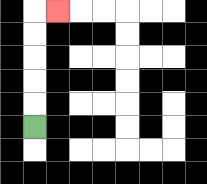{'start': '[1, 5]', 'end': '[2, 0]', 'path_directions': 'U,U,U,U,U,R', 'path_coordinates': '[[1, 5], [1, 4], [1, 3], [1, 2], [1, 1], [1, 0], [2, 0]]'}